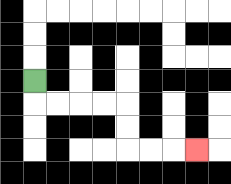{'start': '[1, 3]', 'end': '[8, 6]', 'path_directions': 'D,R,R,R,R,D,D,R,R,R', 'path_coordinates': '[[1, 3], [1, 4], [2, 4], [3, 4], [4, 4], [5, 4], [5, 5], [5, 6], [6, 6], [7, 6], [8, 6]]'}